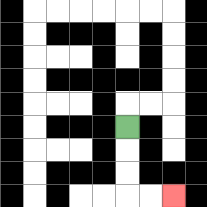{'start': '[5, 5]', 'end': '[7, 8]', 'path_directions': 'D,D,D,R,R', 'path_coordinates': '[[5, 5], [5, 6], [5, 7], [5, 8], [6, 8], [7, 8]]'}